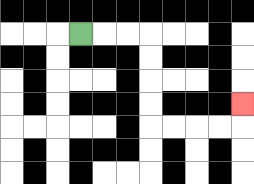{'start': '[3, 1]', 'end': '[10, 4]', 'path_directions': 'R,R,R,D,D,D,D,R,R,R,R,U', 'path_coordinates': '[[3, 1], [4, 1], [5, 1], [6, 1], [6, 2], [6, 3], [6, 4], [6, 5], [7, 5], [8, 5], [9, 5], [10, 5], [10, 4]]'}